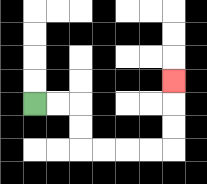{'start': '[1, 4]', 'end': '[7, 3]', 'path_directions': 'R,R,D,D,R,R,R,R,U,U,U', 'path_coordinates': '[[1, 4], [2, 4], [3, 4], [3, 5], [3, 6], [4, 6], [5, 6], [6, 6], [7, 6], [7, 5], [7, 4], [7, 3]]'}